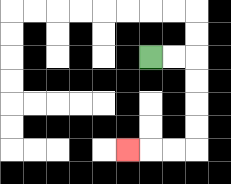{'start': '[6, 2]', 'end': '[5, 6]', 'path_directions': 'R,R,D,D,D,D,L,L,L', 'path_coordinates': '[[6, 2], [7, 2], [8, 2], [8, 3], [8, 4], [8, 5], [8, 6], [7, 6], [6, 6], [5, 6]]'}